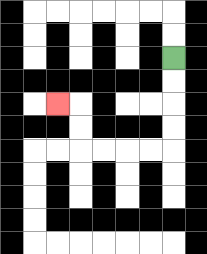{'start': '[7, 2]', 'end': '[2, 4]', 'path_directions': 'D,D,D,D,L,L,L,L,U,U,L', 'path_coordinates': '[[7, 2], [7, 3], [7, 4], [7, 5], [7, 6], [6, 6], [5, 6], [4, 6], [3, 6], [3, 5], [3, 4], [2, 4]]'}